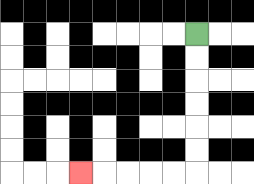{'start': '[8, 1]', 'end': '[3, 7]', 'path_directions': 'D,D,D,D,D,D,L,L,L,L,L', 'path_coordinates': '[[8, 1], [8, 2], [8, 3], [8, 4], [8, 5], [8, 6], [8, 7], [7, 7], [6, 7], [5, 7], [4, 7], [3, 7]]'}